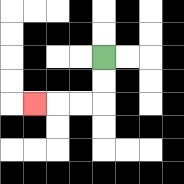{'start': '[4, 2]', 'end': '[1, 4]', 'path_directions': 'D,D,L,L,L', 'path_coordinates': '[[4, 2], [4, 3], [4, 4], [3, 4], [2, 4], [1, 4]]'}